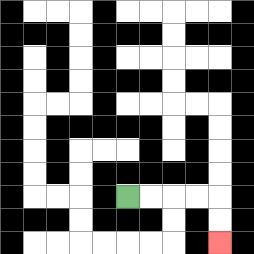{'start': '[5, 8]', 'end': '[9, 10]', 'path_directions': 'R,R,R,R,D,D', 'path_coordinates': '[[5, 8], [6, 8], [7, 8], [8, 8], [9, 8], [9, 9], [9, 10]]'}